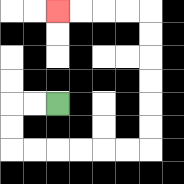{'start': '[2, 4]', 'end': '[2, 0]', 'path_directions': 'L,L,D,D,R,R,R,R,R,R,U,U,U,U,U,U,L,L,L,L', 'path_coordinates': '[[2, 4], [1, 4], [0, 4], [0, 5], [0, 6], [1, 6], [2, 6], [3, 6], [4, 6], [5, 6], [6, 6], [6, 5], [6, 4], [6, 3], [6, 2], [6, 1], [6, 0], [5, 0], [4, 0], [3, 0], [2, 0]]'}